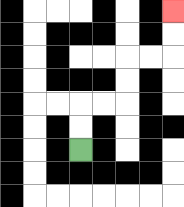{'start': '[3, 6]', 'end': '[7, 0]', 'path_directions': 'U,U,R,R,U,U,R,R,U,U', 'path_coordinates': '[[3, 6], [3, 5], [3, 4], [4, 4], [5, 4], [5, 3], [5, 2], [6, 2], [7, 2], [7, 1], [7, 0]]'}